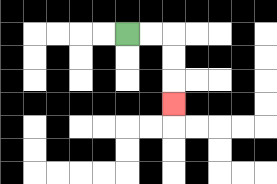{'start': '[5, 1]', 'end': '[7, 4]', 'path_directions': 'R,R,D,D,D', 'path_coordinates': '[[5, 1], [6, 1], [7, 1], [7, 2], [7, 3], [7, 4]]'}